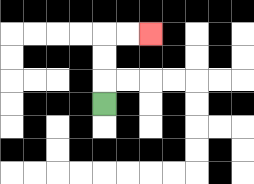{'start': '[4, 4]', 'end': '[6, 1]', 'path_directions': 'U,U,U,R,R', 'path_coordinates': '[[4, 4], [4, 3], [4, 2], [4, 1], [5, 1], [6, 1]]'}